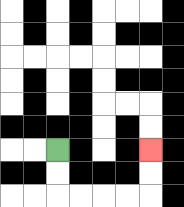{'start': '[2, 6]', 'end': '[6, 6]', 'path_directions': 'D,D,R,R,R,R,U,U', 'path_coordinates': '[[2, 6], [2, 7], [2, 8], [3, 8], [4, 8], [5, 8], [6, 8], [6, 7], [6, 6]]'}